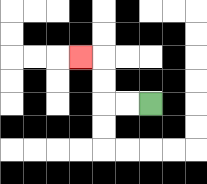{'start': '[6, 4]', 'end': '[3, 2]', 'path_directions': 'L,L,U,U,L', 'path_coordinates': '[[6, 4], [5, 4], [4, 4], [4, 3], [4, 2], [3, 2]]'}